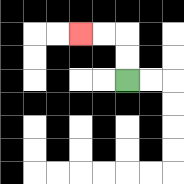{'start': '[5, 3]', 'end': '[3, 1]', 'path_directions': 'U,U,L,L', 'path_coordinates': '[[5, 3], [5, 2], [5, 1], [4, 1], [3, 1]]'}